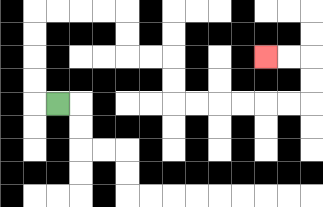{'start': '[2, 4]', 'end': '[11, 2]', 'path_directions': 'L,U,U,U,U,R,R,R,R,D,D,R,R,D,D,R,R,R,R,R,R,U,U,L,L', 'path_coordinates': '[[2, 4], [1, 4], [1, 3], [1, 2], [1, 1], [1, 0], [2, 0], [3, 0], [4, 0], [5, 0], [5, 1], [5, 2], [6, 2], [7, 2], [7, 3], [7, 4], [8, 4], [9, 4], [10, 4], [11, 4], [12, 4], [13, 4], [13, 3], [13, 2], [12, 2], [11, 2]]'}